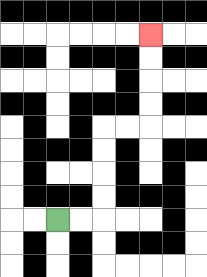{'start': '[2, 9]', 'end': '[6, 1]', 'path_directions': 'R,R,U,U,U,U,R,R,U,U,U,U', 'path_coordinates': '[[2, 9], [3, 9], [4, 9], [4, 8], [4, 7], [4, 6], [4, 5], [5, 5], [6, 5], [6, 4], [6, 3], [6, 2], [6, 1]]'}